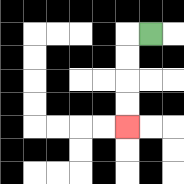{'start': '[6, 1]', 'end': '[5, 5]', 'path_directions': 'L,D,D,D,D', 'path_coordinates': '[[6, 1], [5, 1], [5, 2], [5, 3], [5, 4], [5, 5]]'}